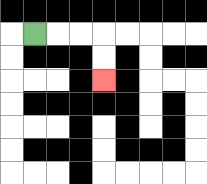{'start': '[1, 1]', 'end': '[4, 3]', 'path_directions': 'R,R,R,D,D', 'path_coordinates': '[[1, 1], [2, 1], [3, 1], [4, 1], [4, 2], [4, 3]]'}